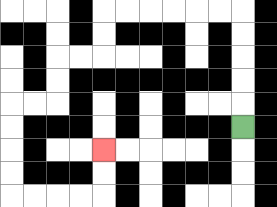{'start': '[10, 5]', 'end': '[4, 6]', 'path_directions': 'U,U,U,U,U,L,L,L,L,L,L,D,D,L,L,D,D,L,L,D,D,D,D,R,R,R,R,U,U', 'path_coordinates': '[[10, 5], [10, 4], [10, 3], [10, 2], [10, 1], [10, 0], [9, 0], [8, 0], [7, 0], [6, 0], [5, 0], [4, 0], [4, 1], [4, 2], [3, 2], [2, 2], [2, 3], [2, 4], [1, 4], [0, 4], [0, 5], [0, 6], [0, 7], [0, 8], [1, 8], [2, 8], [3, 8], [4, 8], [4, 7], [4, 6]]'}